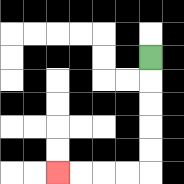{'start': '[6, 2]', 'end': '[2, 7]', 'path_directions': 'D,D,D,D,D,L,L,L,L', 'path_coordinates': '[[6, 2], [6, 3], [6, 4], [6, 5], [6, 6], [6, 7], [5, 7], [4, 7], [3, 7], [2, 7]]'}